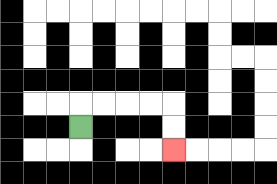{'start': '[3, 5]', 'end': '[7, 6]', 'path_directions': 'U,R,R,R,R,D,D', 'path_coordinates': '[[3, 5], [3, 4], [4, 4], [5, 4], [6, 4], [7, 4], [7, 5], [7, 6]]'}